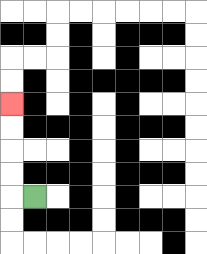{'start': '[1, 8]', 'end': '[0, 4]', 'path_directions': 'L,U,U,U,U', 'path_coordinates': '[[1, 8], [0, 8], [0, 7], [0, 6], [0, 5], [0, 4]]'}